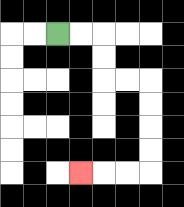{'start': '[2, 1]', 'end': '[3, 7]', 'path_directions': 'R,R,D,D,R,R,D,D,D,D,L,L,L', 'path_coordinates': '[[2, 1], [3, 1], [4, 1], [4, 2], [4, 3], [5, 3], [6, 3], [6, 4], [6, 5], [6, 6], [6, 7], [5, 7], [4, 7], [3, 7]]'}